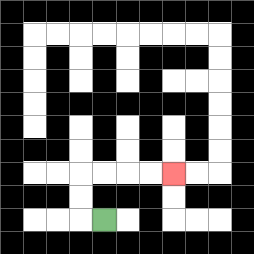{'start': '[4, 9]', 'end': '[7, 7]', 'path_directions': 'L,U,U,R,R,R,R', 'path_coordinates': '[[4, 9], [3, 9], [3, 8], [3, 7], [4, 7], [5, 7], [6, 7], [7, 7]]'}